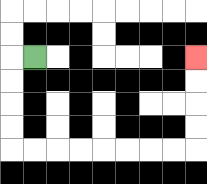{'start': '[1, 2]', 'end': '[8, 2]', 'path_directions': 'L,D,D,D,D,R,R,R,R,R,R,R,R,U,U,U,U', 'path_coordinates': '[[1, 2], [0, 2], [0, 3], [0, 4], [0, 5], [0, 6], [1, 6], [2, 6], [3, 6], [4, 6], [5, 6], [6, 6], [7, 6], [8, 6], [8, 5], [8, 4], [8, 3], [8, 2]]'}